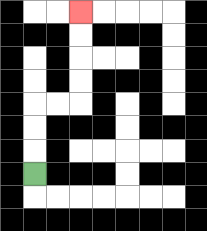{'start': '[1, 7]', 'end': '[3, 0]', 'path_directions': 'U,U,U,R,R,U,U,U,U', 'path_coordinates': '[[1, 7], [1, 6], [1, 5], [1, 4], [2, 4], [3, 4], [3, 3], [3, 2], [3, 1], [3, 0]]'}